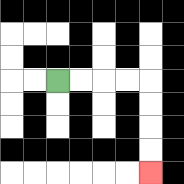{'start': '[2, 3]', 'end': '[6, 7]', 'path_directions': 'R,R,R,R,D,D,D,D', 'path_coordinates': '[[2, 3], [3, 3], [4, 3], [5, 3], [6, 3], [6, 4], [6, 5], [6, 6], [6, 7]]'}